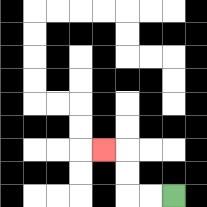{'start': '[7, 8]', 'end': '[4, 6]', 'path_directions': 'L,L,U,U,L', 'path_coordinates': '[[7, 8], [6, 8], [5, 8], [5, 7], [5, 6], [4, 6]]'}